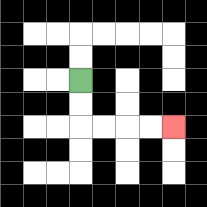{'start': '[3, 3]', 'end': '[7, 5]', 'path_directions': 'D,D,R,R,R,R', 'path_coordinates': '[[3, 3], [3, 4], [3, 5], [4, 5], [5, 5], [6, 5], [7, 5]]'}